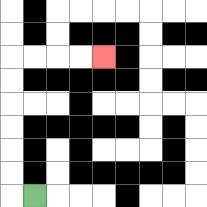{'start': '[1, 8]', 'end': '[4, 2]', 'path_directions': 'L,U,U,U,U,U,U,R,R,R,R', 'path_coordinates': '[[1, 8], [0, 8], [0, 7], [0, 6], [0, 5], [0, 4], [0, 3], [0, 2], [1, 2], [2, 2], [3, 2], [4, 2]]'}